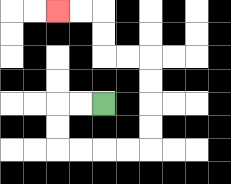{'start': '[4, 4]', 'end': '[2, 0]', 'path_directions': 'L,L,D,D,R,R,R,R,U,U,U,U,L,L,U,U,L,L', 'path_coordinates': '[[4, 4], [3, 4], [2, 4], [2, 5], [2, 6], [3, 6], [4, 6], [5, 6], [6, 6], [6, 5], [6, 4], [6, 3], [6, 2], [5, 2], [4, 2], [4, 1], [4, 0], [3, 0], [2, 0]]'}